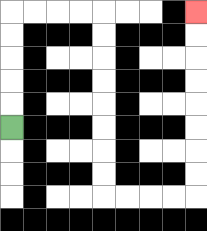{'start': '[0, 5]', 'end': '[8, 0]', 'path_directions': 'U,U,U,U,U,R,R,R,R,D,D,D,D,D,D,D,D,R,R,R,R,U,U,U,U,U,U,U,U', 'path_coordinates': '[[0, 5], [0, 4], [0, 3], [0, 2], [0, 1], [0, 0], [1, 0], [2, 0], [3, 0], [4, 0], [4, 1], [4, 2], [4, 3], [4, 4], [4, 5], [4, 6], [4, 7], [4, 8], [5, 8], [6, 8], [7, 8], [8, 8], [8, 7], [8, 6], [8, 5], [8, 4], [8, 3], [8, 2], [8, 1], [8, 0]]'}